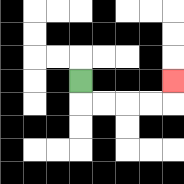{'start': '[3, 3]', 'end': '[7, 3]', 'path_directions': 'D,R,R,R,R,U', 'path_coordinates': '[[3, 3], [3, 4], [4, 4], [5, 4], [6, 4], [7, 4], [7, 3]]'}